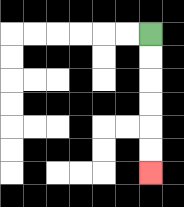{'start': '[6, 1]', 'end': '[6, 7]', 'path_directions': 'D,D,D,D,D,D', 'path_coordinates': '[[6, 1], [6, 2], [6, 3], [6, 4], [6, 5], [6, 6], [6, 7]]'}